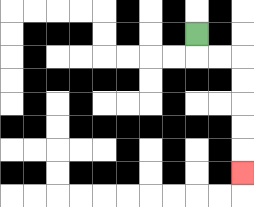{'start': '[8, 1]', 'end': '[10, 7]', 'path_directions': 'D,R,R,D,D,D,D,D', 'path_coordinates': '[[8, 1], [8, 2], [9, 2], [10, 2], [10, 3], [10, 4], [10, 5], [10, 6], [10, 7]]'}